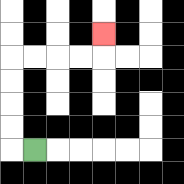{'start': '[1, 6]', 'end': '[4, 1]', 'path_directions': 'L,U,U,U,U,R,R,R,R,U', 'path_coordinates': '[[1, 6], [0, 6], [0, 5], [0, 4], [0, 3], [0, 2], [1, 2], [2, 2], [3, 2], [4, 2], [4, 1]]'}